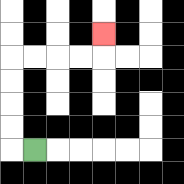{'start': '[1, 6]', 'end': '[4, 1]', 'path_directions': 'L,U,U,U,U,R,R,R,R,U', 'path_coordinates': '[[1, 6], [0, 6], [0, 5], [0, 4], [0, 3], [0, 2], [1, 2], [2, 2], [3, 2], [4, 2], [4, 1]]'}